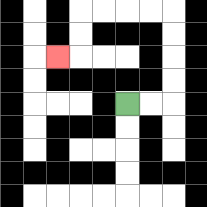{'start': '[5, 4]', 'end': '[2, 2]', 'path_directions': 'R,R,U,U,U,U,L,L,L,L,D,D,L', 'path_coordinates': '[[5, 4], [6, 4], [7, 4], [7, 3], [7, 2], [7, 1], [7, 0], [6, 0], [5, 0], [4, 0], [3, 0], [3, 1], [3, 2], [2, 2]]'}